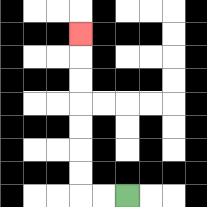{'start': '[5, 8]', 'end': '[3, 1]', 'path_directions': 'L,L,U,U,U,U,U,U,U', 'path_coordinates': '[[5, 8], [4, 8], [3, 8], [3, 7], [3, 6], [3, 5], [3, 4], [3, 3], [3, 2], [3, 1]]'}